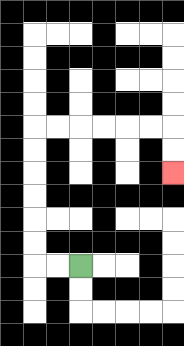{'start': '[3, 11]', 'end': '[7, 7]', 'path_directions': 'L,L,U,U,U,U,U,U,R,R,R,R,R,R,D,D', 'path_coordinates': '[[3, 11], [2, 11], [1, 11], [1, 10], [1, 9], [1, 8], [1, 7], [1, 6], [1, 5], [2, 5], [3, 5], [4, 5], [5, 5], [6, 5], [7, 5], [7, 6], [7, 7]]'}